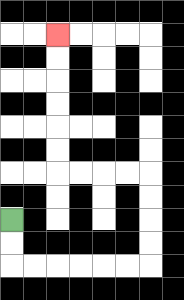{'start': '[0, 9]', 'end': '[2, 1]', 'path_directions': 'D,D,R,R,R,R,R,R,U,U,U,U,L,L,L,L,U,U,U,U,U,U', 'path_coordinates': '[[0, 9], [0, 10], [0, 11], [1, 11], [2, 11], [3, 11], [4, 11], [5, 11], [6, 11], [6, 10], [6, 9], [6, 8], [6, 7], [5, 7], [4, 7], [3, 7], [2, 7], [2, 6], [2, 5], [2, 4], [2, 3], [2, 2], [2, 1]]'}